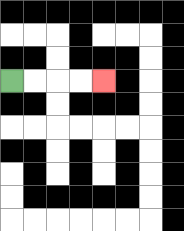{'start': '[0, 3]', 'end': '[4, 3]', 'path_directions': 'R,R,R,R', 'path_coordinates': '[[0, 3], [1, 3], [2, 3], [3, 3], [4, 3]]'}